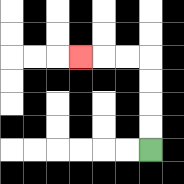{'start': '[6, 6]', 'end': '[3, 2]', 'path_directions': 'U,U,U,U,L,L,L', 'path_coordinates': '[[6, 6], [6, 5], [6, 4], [6, 3], [6, 2], [5, 2], [4, 2], [3, 2]]'}